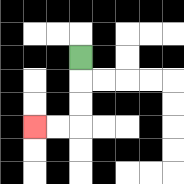{'start': '[3, 2]', 'end': '[1, 5]', 'path_directions': 'D,D,D,L,L', 'path_coordinates': '[[3, 2], [3, 3], [3, 4], [3, 5], [2, 5], [1, 5]]'}